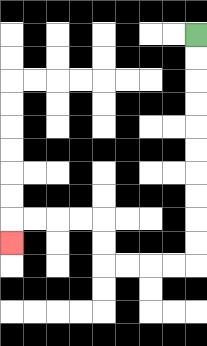{'start': '[8, 1]', 'end': '[0, 10]', 'path_directions': 'D,D,D,D,D,D,D,D,D,D,L,L,L,L,U,U,L,L,L,L,D', 'path_coordinates': '[[8, 1], [8, 2], [8, 3], [8, 4], [8, 5], [8, 6], [8, 7], [8, 8], [8, 9], [8, 10], [8, 11], [7, 11], [6, 11], [5, 11], [4, 11], [4, 10], [4, 9], [3, 9], [2, 9], [1, 9], [0, 9], [0, 10]]'}